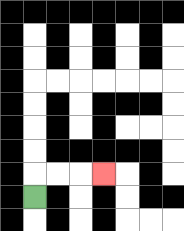{'start': '[1, 8]', 'end': '[4, 7]', 'path_directions': 'U,R,R,R', 'path_coordinates': '[[1, 8], [1, 7], [2, 7], [3, 7], [4, 7]]'}